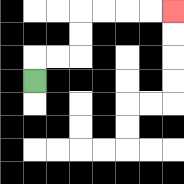{'start': '[1, 3]', 'end': '[7, 0]', 'path_directions': 'U,R,R,U,U,R,R,R,R', 'path_coordinates': '[[1, 3], [1, 2], [2, 2], [3, 2], [3, 1], [3, 0], [4, 0], [5, 0], [6, 0], [7, 0]]'}